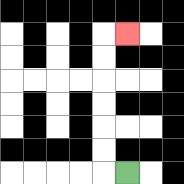{'start': '[5, 7]', 'end': '[5, 1]', 'path_directions': 'L,U,U,U,U,U,U,R', 'path_coordinates': '[[5, 7], [4, 7], [4, 6], [4, 5], [4, 4], [4, 3], [4, 2], [4, 1], [5, 1]]'}